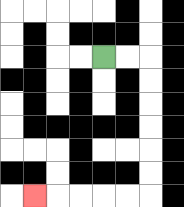{'start': '[4, 2]', 'end': '[1, 8]', 'path_directions': 'R,R,D,D,D,D,D,D,L,L,L,L,L', 'path_coordinates': '[[4, 2], [5, 2], [6, 2], [6, 3], [6, 4], [6, 5], [6, 6], [6, 7], [6, 8], [5, 8], [4, 8], [3, 8], [2, 8], [1, 8]]'}